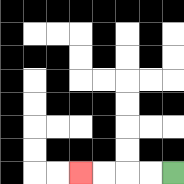{'start': '[7, 7]', 'end': '[3, 7]', 'path_directions': 'L,L,L,L', 'path_coordinates': '[[7, 7], [6, 7], [5, 7], [4, 7], [3, 7]]'}